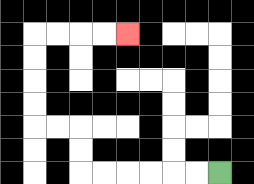{'start': '[9, 7]', 'end': '[5, 1]', 'path_directions': 'L,L,L,L,L,L,U,U,L,L,U,U,U,U,R,R,R,R', 'path_coordinates': '[[9, 7], [8, 7], [7, 7], [6, 7], [5, 7], [4, 7], [3, 7], [3, 6], [3, 5], [2, 5], [1, 5], [1, 4], [1, 3], [1, 2], [1, 1], [2, 1], [3, 1], [4, 1], [5, 1]]'}